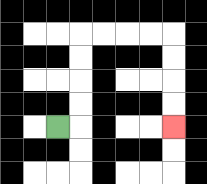{'start': '[2, 5]', 'end': '[7, 5]', 'path_directions': 'R,U,U,U,U,R,R,R,R,D,D,D,D', 'path_coordinates': '[[2, 5], [3, 5], [3, 4], [3, 3], [3, 2], [3, 1], [4, 1], [5, 1], [6, 1], [7, 1], [7, 2], [7, 3], [7, 4], [7, 5]]'}